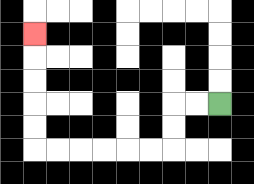{'start': '[9, 4]', 'end': '[1, 1]', 'path_directions': 'L,L,D,D,L,L,L,L,L,L,U,U,U,U,U', 'path_coordinates': '[[9, 4], [8, 4], [7, 4], [7, 5], [7, 6], [6, 6], [5, 6], [4, 6], [3, 6], [2, 6], [1, 6], [1, 5], [1, 4], [1, 3], [1, 2], [1, 1]]'}